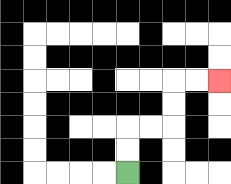{'start': '[5, 7]', 'end': '[9, 3]', 'path_directions': 'U,U,R,R,U,U,R,R', 'path_coordinates': '[[5, 7], [5, 6], [5, 5], [6, 5], [7, 5], [7, 4], [7, 3], [8, 3], [9, 3]]'}